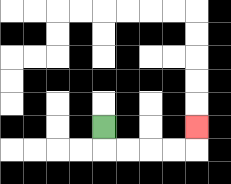{'start': '[4, 5]', 'end': '[8, 5]', 'path_directions': 'D,R,R,R,R,U', 'path_coordinates': '[[4, 5], [4, 6], [5, 6], [6, 6], [7, 6], [8, 6], [8, 5]]'}